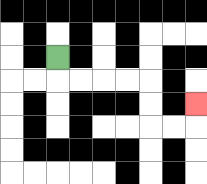{'start': '[2, 2]', 'end': '[8, 4]', 'path_directions': 'D,R,R,R,R,D,D,R,R,U', 'path_coordinates': '[[2, 2], [2, 3], [3, 3], [4, 3], [5, 3], [6, 3], [6, 4], [6, 5], [7, 5], [8, 5], [8, 4]]'}